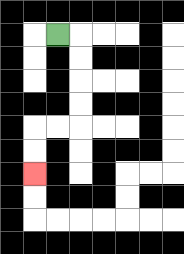{'start': '[2, 1]', 'end': '[1, 7]', 'path_directions': 'R,D,D,D,D,L,L,D,D', 'path_coordinates': '[[2, 1], [3, 1], [3, 2], [3, 3], [3, 4], [3, 5], [2, 5], [1, 5], [1, 6], [1, 7]]'}